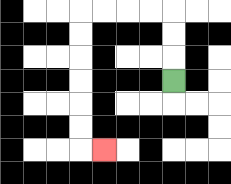{'start': '[7, 3]', 'end': '[4, 6]', 'path_directions': 'U,U,U,L,L,L,L,D,D,D,D,D,D,R', 'path_coordinates': '[[7, 3], [7, 2], [7, 1], [7, 0], [6, 0], [5, 0], [4, 0], [3, 0], [3, 1], [3, 2], [3, 3], [3, 4], [3, 5], [3, 6], [4, 6]]'}